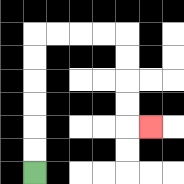{'start': '[1, 7]', 'end': '[6, 5]', 'path_directions': 'U,U,U,U,U,U,R,R,R,R,D,D,D,D,R', 'path_coordinates': '[[1, 7], [1, 6], [1, 5], [1, 4], [1, 3], [1, 2], [1, 1], [2, 1], [3, 1], [4, 1], [5, 1], [5, 2], [5, 3], [5, 4], [5, 5], [6, 5]]'}